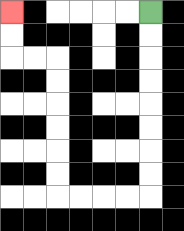{'start': '[6, 0]', 'end': '[0, 0]', 'path_directions': 'D,D,D,D,D,D,D,D,L,L,L,L,U,U,U,U,U,U,L,L,U,U', 'path_coordinates': '[[6, 0], [6, 1], [6, 2], [6, 3], [6, 4], [6, 5], [6, 6], [6, 7], [6, 8], [5, 8], [4, 8], [3, 8], [2, 8], [2, 7], [2, 6], [2, 5], [2, 4], [2, 3], [2, 2], [1, 2], [0, 2], [0, 1], [0, 0]]'}